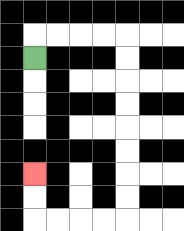{'start': '[1, 2]', 'end': '[1, 7]', 'path_directions': 'U,R,R,R,R,D,D,D,D,D,D,D,D,L,L,L,L,U,U', 'path_coordinates': '[[1, 2], [1, 1], [2, 1], [3, 1], [4, 1], [5, 1], [5, 2], [5, 3], [5, 4], [5, 5], [5, 6], [5, 7], [5, 8], [5, 9], [4, 9], [3, 9], [2, 9], [1, 9], [1, 8], [1, 7]]'}